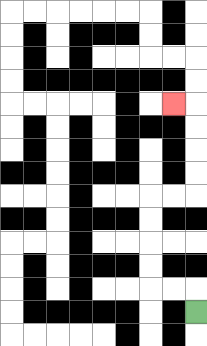{'start': '[8, 13]', 'end': '[7, 4]', 'path_directions': 'U,L,L,U,U,U,U,R,R,U,U,U,U,L', 'path_coordinates': '[[8, 13], [8, 12], [7, 12], [6, 12], [6, 11], [6, 10], [6, 9], [6, 8], [7, 8], [8, 8], [8, 7], [8, 6], [8, 5], [8, 4], [7, 4]]'}